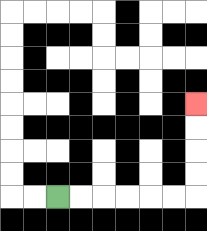{'start': '[2, 8]', 'end': '[8, 4]', 'path_directions': 'R,R,R,R,R,R,U,U,U,U', 'path_coordinates': '[[2, 8], [3, 8], [4, 8], [5, 8], [6, 8], [7, 8], [8, 8], [8, 7], [8, 6], [8, 5], [8, 4]]'}